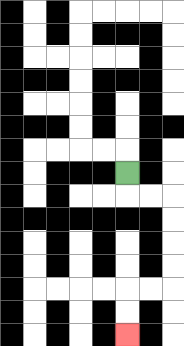{'start': '[5, 7]', 'end': '[5, 14]', 'path_directions': 'D,R,R,D,D,D,D,L,L,D,D', 'path_coordinates': '[[5, 7], [5, 8], [6, 8], [7, 8], [7, 9], [7, 10], [7, 11], [7, 12], [6, 12], [5, 12], [5, 13], [5, 14]]'}